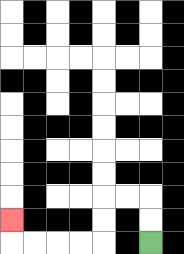{'start': '[6, 10]', 'end': '[0, 9]', 'path_directions': 'U,U,L,L,D,D,L,L,L,L,U', 'path_coordinates': '[[6, 10], [6, 9], [6, 8], [5, 8], [4, 8], [4, 9], [4, 10], [3, 10], [2, 10], [1, 10], [0, 10], [0, 9]]'}